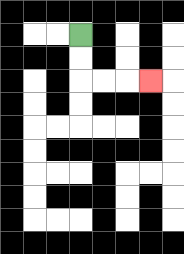{'start': '[3, 1]', 'end': '[6, 3]', 'path_directions': 'D,D,R,R,R', 'path_coordinates': '[[3, 1], [3, 2], [3, 3], [4, 3], [5, 3], [6, 3]]'}